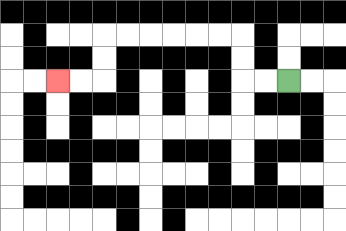{'start': '[12, 3]', 'end': '[2, 3]', 'path_directions': 'L,L,U,U,L,L,L,L,L,L,D,D,L,L', 'path_coordinates': '[[12, 3], [11, 3], [10, 3], [10, 2], [10, 1], [9, 1], [8, 1], [7, 1], [6, 1], [5, 1], [4, 1], [4, 2], [4, 3], [3, 3], [2, 3]]'}